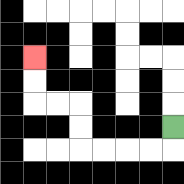{'start': '[7, 5]', 'end': '[1, 2]', 'path_directions': 'D,L,L,L,L,U,U,L,L,U,U', 'path_coordinates': '[[7, 5], [7, 6], [6, 6], [5, 6], [4, 6], [3, 6], [3, 5], [3, 4], [2, 4], [1, 4], [1, 3], [1, 2]]'}